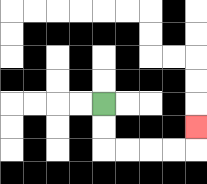{'start': '[4, 4]', 'end': '[8, 5]', 'path_directions': 'D,D,R,R,R,R,U', 'path_coordinates': '[[4, 4], [4, 5], [4, 6], [5, 6], [6, 6], [7, 6], [8, 6], [8, 5]]'}